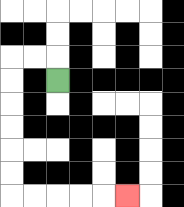{'start': '[2, 3]', 'end': '[5, 8]', 'path_directions': 'U,L,L,D,D,D,D,D,D,R,R,R,R,R', 'path_coordinates': '[[2, 3], [2, 2], [1, 2], [0, 2], [0, 3], [0, 4], [0, 5], [0, 6], [0, 7], [0, 8], [1, 8], [2, 8], [3, 8], [4, 8], [5, 8]]'}